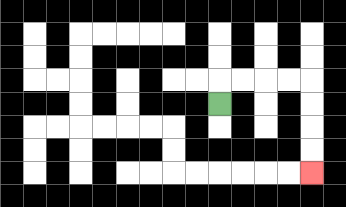{'start': '[9, 4]', 'end': '[13, 7]', 'path_directions': 'U,R,R,R,R,D,D,D,D', 'path_coordinates': '[[9, 4], [9, 3], [10, 3], [11, 3], [12, 3], [13, 3], [13, 4], [13, 5], [13, 6], [13, 7]]'}